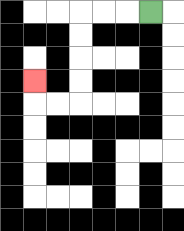{'start': '[6, 0]', 'end': '[1, 3]', 'path_directions': 'L,L,L,D,D,D,D,L,L,U', 'path_coordinates': '[[6, 0], [5, 0], [4, 0], [3, 0], [3, 1], [3, 2], [3, 3], [3, 4], [2, 4], [1, 4], [1, 3]]'}